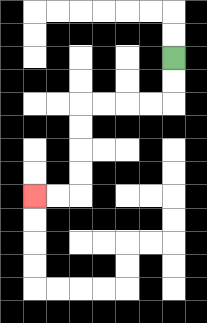{'start': '[7, 2]', 'end': '[1, 8]', 'path_directions': 'D,D,L,L,L,L,D,D,D,D,L,L', 'path_coordinates': '[[7, 2], [7, 3], [7, 4], [6, 4], [5, 4], [4, 4], [3, 4], [3, 5], [3, 6], [3, 7], [3, 8], [2, 8], [1, 8]]'}